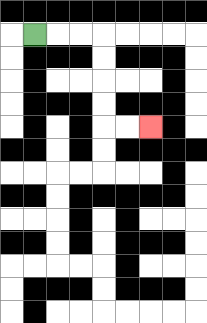{'start': '[1, 1]', 'end': '[6, 5]', 'path_directions': 'R,R,R,D,D,D,D,R,R', 'path_coordinates': '[[1, 1], [2, 1], [3, 1], [4, 1], [4, 2], [4, 3], [4, 4], [4, 5], [5, 5], [6, 5]]'}